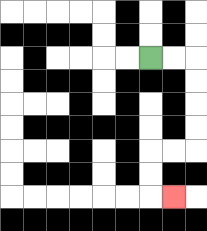{'start': '[6, 2]', 'end': '[7, 8]', 'path_directions': 'R,R,D,D,D,D,L,L,D,D,R', 'path_coordinates': '[[6, 2], [7, 2], [8, 2], [8, 3], [8, 4], [8, 5], [8, 6], [7, 6], [6, 6], [6, 7], [6, 8], [7, 8]]'}